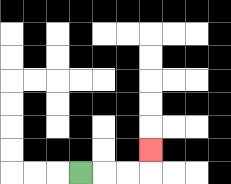{'start': '[3, 7]', 'end': '[6, 6]', 'path_directions': 'R,R,R,U', 'path_coordinates': '[[3, 7], [4, 7], [5, 7], [6, 7], [6, 6]]'}